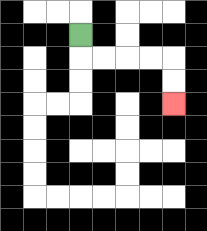{'start': '[3, 1]', 'end': '[7, 4]', 'path_directions': 'D,R,R,R,R,D,D', 'path_coordinates': '[[3, 1], [3, 2], [4, 2], [5, 2], [6, 2], [7, 2], [7, 3], [7, 4]]'}